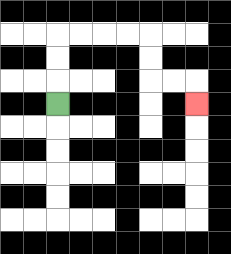{'start': '[2, 4]', 'end': '[8, 4]', 'path_directions': 'U,U,U,R,R,R,R,D,D,R,R,D', 'path_coordinates': '[[2, 4], [2, 3], [2, 2], [2, 1], [3, 1], [4, 1], [5, 1], [6, 1], [6, 2], [6, 3], [7, 3], [8, 3], [8, 4]]'}